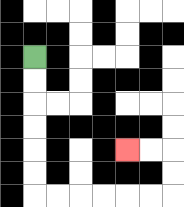{'start': '[1, 2]', 'end': '[5, 6]', 'path_directions': 'D,D,D,D,D,D,R,R,R,R,R,R,U,U,L,L', 'path_coordinates': '[[1, 2], [1, 3], [1, 4], [1, 5], [1, 6], [1, 7], [1, 8], [2, 8], [3, 8], [4, 8], [5, 8], [6, 8], [7, 8], [7, 7], [7, 6], [6, 6], [5, 6]]'}